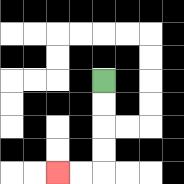{'start': '[4, 3]', 'end': '[2, 7]', 'path_directions': 'D,D,D,D,L,L', 'path_coordinates': '[[4, 3], [4, 4], [4, 5], [4, 6], [4, 7], [3, 7], [2, 7]]'}